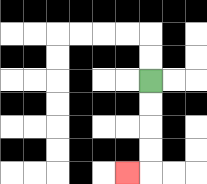{'start': '[6, 3]', 'end': '[5, 7]', 'path_directions': 'D,D,D,D,L', 'path_coordinates': '[[6, 3], [6, 4], [6, 5], [6, 6], [6, 7], [5, 7]]'}